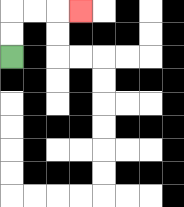{'start': '[0, 2]', 'end': '[3, 0]', 'path_directions': 'U,U,R,R,R', 'path_coordinates': '[[0, 2], [0, 1], [0, 0], [1, 0], [2, 0], [3, 0]]'}